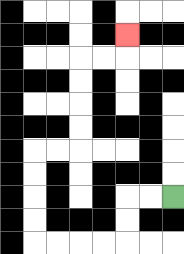{'start': '[7, 8]', 'end': '[5, 1]', 'path_directions': 'L,L,D,D,L,L,L,L,U,U,U,U,R,R,U,U,U,U,R,R,U', 'path_coordinates': '[[7, 8], [6, 8], [5, 8], [5, 9], [5, 10], [4, 10], [3, 10], [2, 10], [1, 10], [1, 9], [1, 8], [1, 7], [1, 6], [2, 6], [3, 6], [3, 5], [3, 4], [3, 3], [3, 2], [4, 2], [5, 2], [5, 1]]'}